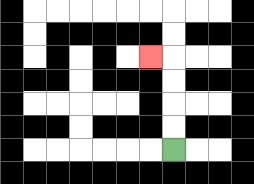{'start': '[7, 6]', 'end': '[6, 2]', 'path_directions': 'U,U,U,U,L', 'path_coordinates': '[[7, 6], [7, 5], [7, 4], [7, 3], [7, 2], [6, 2]]'}